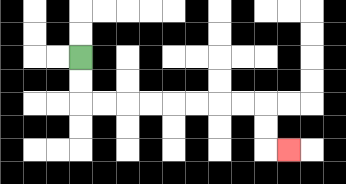{'start': '[3, 2]', 'end': '[12, 6]', 'path_directions': 'D,D,R,R,R,R,R,R,R,R,D,D,R', 'path_coordinates': '[[3, 2], [3, 3], [3, 4], [4, 4], [5, 4], [6, 4], [7, 4], [8, 4], [9, 4], [10, 4], [11, 4], [11, 5], [11, 6], [12, 6]]'}